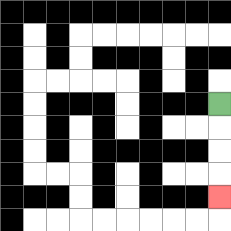{'start': '[9, 4]', 'end': '[9, 8]', 'path_directions': 'D,D,D,D', 'path_coordinates': '[[9, 4], [9, 5], [9, 6], [9, 7], [9, 8]]'}